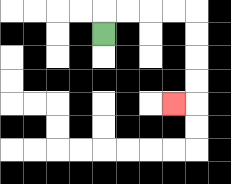{'start': '[4, 1]', 'end': '[7, 4]', 'path_directions': 'U,R,R,R,R,D,D,D,D,L', 'path_coordinates': '[[4, 1], [4, 0], [5, 0], [6, 0], [7, 0], [8, 0], [8, 1], [8, 2], [8, 3], [8, 4], [7, 4]]'}